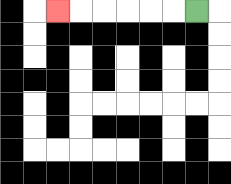{'start': '[8, 0]', 'end': '[2, 0]', 'path_directions': 'L,L,L,L,L,L', 'path_coordinates': '[[8, 0], [7, 0], [6, 0], [5, 0], [4, 0], [3, 0], [2, 0]]'}